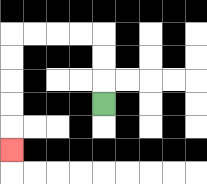{'start': '[4, 4]', 'end': '[0, 6]', 'path_directions': 'U,U,U,L,L,L,L,D,D,D,D,D', 'path_coordinates': '[[4, 4], [4, 3], [4, 2], [4, 1], [3, 1], [2, 1], [1, 1], [0, 1], [0, 2], [0, 3], [0, 4], [0, 5], [0, 6]]'}